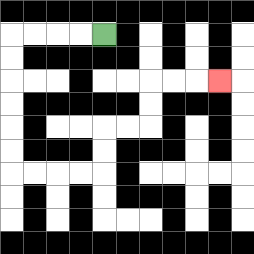{'start': '[4, 1]', 'end': '[9, 3]', 'path_directions': 'L,L,L,L,D,D,D,D,D,D,R,R,R,R,U,U,R,R,U,U,R,R,R', 'path_coordinates': '[[4, 1], [3, 1], [2, 1], [1, 1], [0, 1], [0, 2], [0, 3], [0, 4], [0, 5], [0, 6], [0, 7], [1, 7], [2, 7], [3, 7], [4, 7], [4, 6], [4, 5], [5, 5], [6, 5], [6, 4], [6, 3], [7, 3], [8, 3], [9, 3]]'}